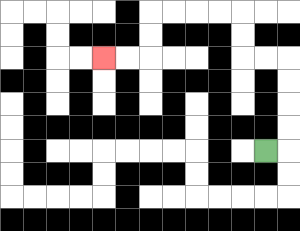{'start': '[11, 6]', 'end': '[4, 2]', 'path_directions': 'R,U,U,U,U,L,L,U,U,L,L,L,L,D,D,L,L', 'path_coordinates': '[[11, 6], [12, 6], [12, 5], [12, 4], [12, 3], [12, 2], [11, 2], [10, 2], [10, 1], [10, 0], [9, 0], [8, 0], [7, 0], [6, 0], [6, 1], [6, 2], [5, 2], [4, 2]]'}